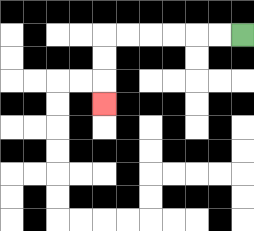{'start': '[10, 1]', 'end': '[4, 4]', 'path_directions': 'L,L,L,L,L,L,D,D,D', 'path_coordinates': '[[10, 1], [9, 1], [8, 1], [7, 1], [6, 1], [5, 1], [4, 1], [4, 2], [4, 3], [4, 4]]'}